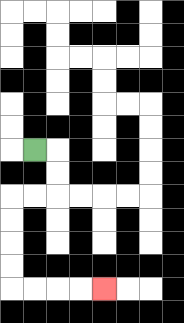{'start': '[1, 6]', 'end': '[4, 12]', 'path_directions': 'R,D,D,L,L,D,D,D,D,R,R,R,R', 'path_coordinates': '[[1, 6], [2, 6], [2, 7], [2, 8], [1, 8], [0, 8], [0, 9], [0, 10], [0, 11], [0, 12], [1, 12], [2, 12], [3, 12], [4, 12]]'}